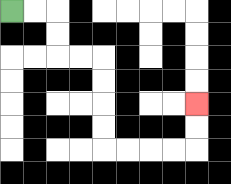{'start': '[0, 0]', 'end': '[8, 4]', 'path_directions': 'R,R,D,D,R,R,D,D,D,D,R,R,R,R,U,U', 'path_coordinates': '[[0, 0], [1, 0], [2, 0], [2, 1], [2, 2], [3, 2], [4, 2], [4, 3], [4, 4], [4, 5], [4, 6], [5, 6], [6, 6], [7, 6], [8, 6], [8, 5], [8, 4]]'}